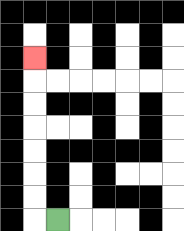{'start': '[2, 9]', 'end': '[1, 2]', 'path_directions': 'L,U,U,U,U,U,U,U', 'path_coordinates': '[[2, 9], [1, 9], [1, 8], [1, 7], [1, 6], [1, 5], [1, 4], [1, 3], [1, 2]]'}